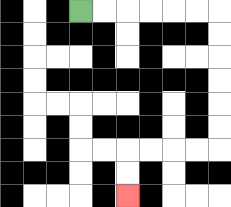{'start': '[3, 0]', 'end': '[5, 8]', 'path_directions': 'R,R,R,R,R,R,D,D,D,D,D,D,L,L,L,L,D,D', 'path_coordinates': '[[3, 0], [4, 0], [5, 0], [6, 0], [7, 0], [8, 0], [9, 0], [9, 1], [9, 2], [9, 3], [9, 4], [9, 5], [9, 6], [8, 6], [7, 6], [6, 6], [5, 6], [5, 7], [5, 8]]'}